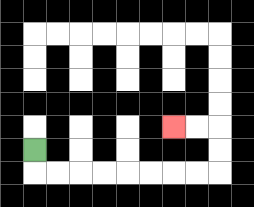{'start': '[1, 6]', 'end': '[7, 5]', 'path_directions': 'D,R,R,R,R,R,R,R,R,U,U,L,L', 'path_coordinates': '[[1, 6], [1, 7], [2, 7], [3, 7], [4, 7], [5, 7], [6, 7], [7, 7], [8, 7], [9, 7], [9, 6], [9, 5], [8, 5], [7, 5]]'}